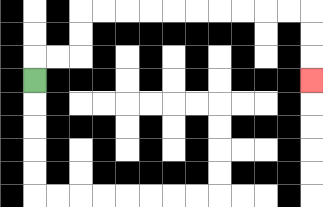{'start': '[1, 3]', 'end': '[13, 3]', 'path_directions': 'U,R,R,U,U,R,R,R,R,R,R,R,R,R,R,D,D,D', 'path_coordinates': '[[1, 3], [1, 2], [2, 2], [3, 2], [3, 1], [3, 0], [4, 0], [5, 0], [6, 0], [7, 0], [8, 0], [9, 0], [10, 0], [11, 0], [12, 0], [13, 0], [13, 1], [13, 2], [13, 3]]'}